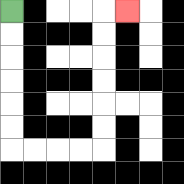{'start': '[0, 0]', 'end': '[5, 0]', 'path_directions': 'D,D,D,D,D,D,R,R,R,R,U,U,U,U,U,U,R', 'path_coordinates': '[[0, 0], [0, 1], [0, 2], [0, 3], [0, 4], [0, 5], [0, 6], [1, 6], [2, 6], [3, 6], [4, 6], [4, 5], [4, 4], [4, 3], [4, 2], [4, 1], [4, 0], [5, 0]]'}